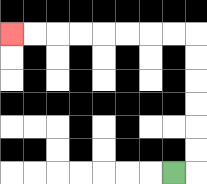{'start': '[7, 7]', 'end': '[0, 1]', 'path_directions': 'R,U,U,U,U,U,U,L,L,L,L,L,L,L,L', 'path_coordinates': '[[7, 7], [8, 7], [8, 6], [8, 5], [8, 4], [8, 3], [8, 2], [8, 1], [7, 1], [6, 1], [5, 1], [4, 1], [3, 1], [2, 1], [1, 1], [0, 1]]'}